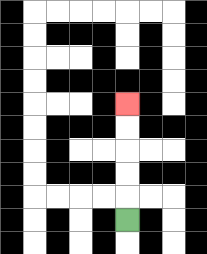{'start': '[5, 9]', 'end': '[5, 4]', 'path_directions': 'U,U,U,U,U', 'path_coordinates': '[[5, 9], [5, 8], [5, 7], [5, 6], [5, 5], [5, 4]]'}